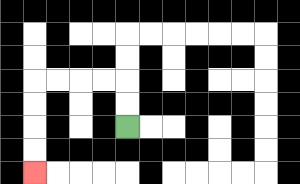{'start': '[5, 5]', 'end': '[1, 7]', 'path_directions': 'U,U,L,L,L,L,D,D,D,D', 'path_coordinates': '[[5, 5], [5, 4], [5, 3], [4, 3], [3, 3], [2, 3], [1, 3], [1, 4], [1, 5], [1, 6], [1, 7]]'}